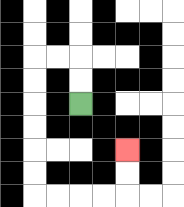{'start': '[3, 4]', 'end': '[5, 6]', 'path_directions': 'U,U,L,L,D,D,D,D,D,D,R,R,R,R,U,U', 'path_coordinates': '[[3, 4], [3, 3], [3, 2], [2, 2], [1, 2], [1, 3], [1, 4], [1, 5], [1, 6], [1, 7], [1, 8], [2, 8], [3, 8], [4, 8], [5, 8], [5, 7], [5, 6]]'}